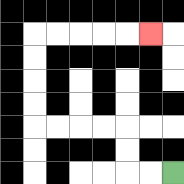{'start': '[7, 7]', 'end': '[6, 1]', 'path_directions': 'L,L,U,U,L,L,L,L,U,U,U,U,R,R,R,R,R', 'path_coordinates': '[[7, 7], [6, 7], [5, 7], [5, 6], [5, 5], [4, 5], [3, 5], [2, 5], [1, 5], [1, 4], [1, 3], [1, 2], [1, 1], [2, 1], [3, 1], [4, 1], [5, 1], [6, 1]]'}